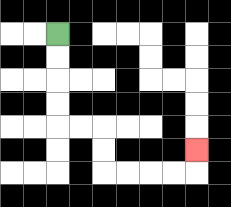{'start': '[2, 1]', 'end': '[8, 6]', 'path_directions': 'D,D,D,D,R,R,D,D,R,R,R,R,U', 'path_coordinates': '[[2, 1], [2, 2], [2, 3], [2, 4], [2, 5], [3, 5], [4, 5], [4, 6], [4, 7], [5, 7], [6, 7], [7, 7], [8, 7], [8, 6]]'}